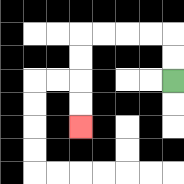{'start': '[7, 3]', 'end': '[3, 5]', 'path_directions': 'U,U,L,L,L,L,D,D,D,D', 'path_coordinates': '[[7, 3], [7, 2], [7, 1], [6, 1], [5, 1], [4, 1], [3, 1], [3, 2], [3, 3], [3, 4], [3, 5]]'}